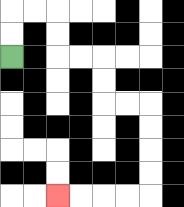{'start': '[0, 2]', 'end': '[2, 8]', 'path_directions': 'U,U,R,R,D,D,R,R,D,D,R,R,D,D,D,D,L,L,L,L', 'path_coordinates': '[[0, 2], [0, 1], [0, 0], [1, 0], [2, 0], [2, 1], [2, 2], [3, 2], [4, 2], [4, 3], [4, 4], [5, 4], [6, 4], [6, 5], [6, 6], [6, 7], [6, 8], [5, 8], [4, 8], [3, 8], [2, 8]]'}